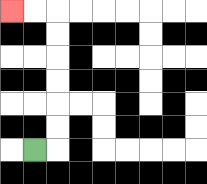{'start': '[1, 6]', 'end': '[0, 0]', 'path_directions': 'R,U,U,U,U,U,U,L,L', 'path_coordinates': '[[1, 6], [2, 6], [2, 5], [2, 4], [2, 3], [2, 2], [2, 1], [2, 0], [1, 0], [0, 0]]'}